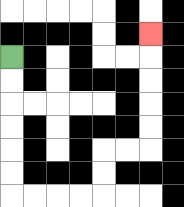{'start': '[0, 2]', 'end': '[6, 1]', 'path_directions': 'D,D,D,D,D,D,R,R,R,R,U,U,R,R,U,U,U,U,U', 'path_coordinates': '[[0, 2], [0, 3], [0, 4], [0, 5], [0, 6], [0, 7], [0, 8], [1, 8], [2, 8], [3, 8], [4, 8], [4, 7], [4, 6], [5, 6], [6, 6], [6, 5], [6, 4], [6, 3], [6, 2], [6, 1]]'}